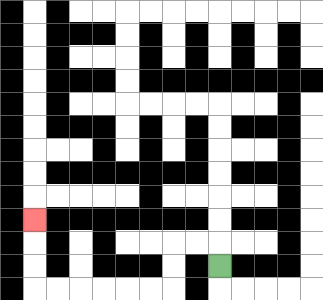{'start': '[9, 11]', 'end': '[1, 9]', 'path_directions': 'U,L,L,D,D,L,L,L,L,L,L,U,U,U', 'path_coordinates': '[[9, 11], [9, 10], [8, 10], [7, 10], [7, 11], [7, 12], [6, 12], [5, 12], [4, 12], [3, 12], [2, 12], [1, 12], [1, 11], [1, 10], [1, 9]]'}